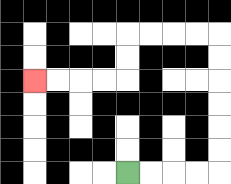{'start': '[5, 7]', 'end': '[1, 3]', 'path_directions': 'R,R,R,R,U,U,U,U,U,U,L,L,L,L,D,D,L,L,L,L', 'path_coordinates': '[[5, 7], [6, 7], [7, 7], [8, 7], [9, 7], [9, 6], [9, 5], [9, 4], [9, 3], [9, 2], [9, 1], [8, 1], [7, 1], [6, 1], [5, 1], [5, 2], [5, 3], [4, 3], [3, 3], [2, 3], [1, 3]]'}